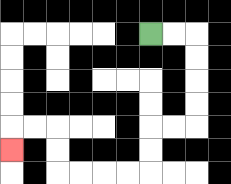{'start': '[6, 1]', 'end': '[0, 6]', 'path_directions': 'R,R,D,D,D,D,L,L,D,D,L,L,L,L,U,U,L,L,D', 'path_coordinates': '[[6, 1], [7, 1], [8, 1], [8, 2], [8, 3], [8, 4], [8, 5], [7, 5], [6, 5], [6, 6], [6, 7], [5, 7], [4, 7], [3, 7], [2, 7], [2, 6], [2, 5], [1, 5], [0, 5], [0, 6]]'}